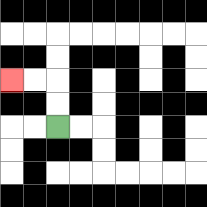{'start': '[2, 5]', 'end': '[0, 3]', 'path_directions': 'U,U,L,L', 'path_coordinates': '[[2, 5], [2, 4], [2, 3], [1, 3], [0, 3]]'}